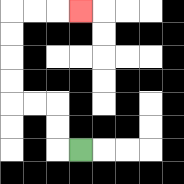{'start': '[3, 6]', 'end': '[3, 0]', 'path_directions': 'L,U,U,L,L,U,U,U,U,R,R,R', 'path_coordinates': '[[3, 6], [2, 6], [2, 5], [2, 4], [1, 4], [0, 4], [0, 3], [0, 2], [0, 1], [0, 0], [1, 0], [2, 0], [3, 0]]'}